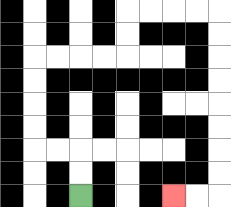{'start': '[3, 8]', 'end': '[7, 8]', 'path_directions': 'U,U,L,L,U,U,U,U,R,R,R,R,U,U,R,R,R,R,D,D,D,D,D,D,D,D,L,L', 'path_coordinates': '[[3, 8], [3, 7], [3, 6], [2, 6], [1, 6], [1, 5], [1, 4], [1, 3], [1, 2], [2, 2], [3, 2], [4, 2], [5, 2], [5, 1], [5, 0], [6, 0], [7, 0], [8, 0], [9, 0], [9, 1], [9, 2], [9, 3], [9, 4], [9, 5], [9, 6], [9, 7], [9, 8], [8, 8], [7, 8]]'}